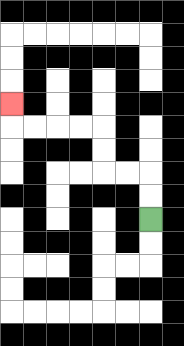{'start': '[6, 9]', 'end': '[0, 4]', 'path_directions': 'U,U,L,L,U,U,L,L,L,L,U', 'path_coordinates': '[[6, 9], [6, 8], [6, 7], [5, 7], [4, 7], [4, 6], [4, 5], [3, 5], [2, 5], [1, 5], [0, 5], [0, 4]]'}